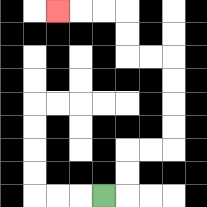{'start': '[4, 8]', 'end': '[2, 0]', 'path_directions': 'R,U,U,R,R,U,U,U,U,L,L,U,U,L,L,L', 'path_coordinates': '[[4, 8], [5, 8], [5, 7], [5, 6], [6, 6], [7, 6], [7, 5], [7, 4], [7, 3], [7, 2], [6, 2], [5, 2], [5, 1], [5, 0], [4, 0], [3, 0], [2, 0]]'}